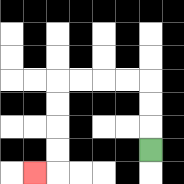{'start': '[6, 6]', 'end': '[1, 7]', 'path_directions': 'U,U,U,L,L,L,L,D,D,D,D,L', 'path_coordinates': '[[6, 6], [6, 5], [6, 4], [6, 3], [5, 3], [4, 3], [3, 3], [2, 3], [2, 4], [2, 5], [2, 6], [2, 7], [1, 7]]'}